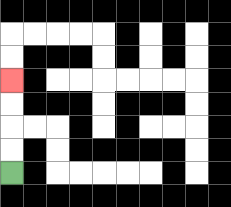{'start': '[0, 7]', 'end': '[0, 3]', 'path_directions': 'U,U,U,U', 'path_coordinates': '[[0, 7], [0, 6], [0, 5], [0, 4], [0, 3]]'}